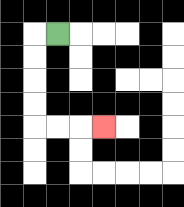{'start': '[2, 1]', 'end': '[4, 5]', 'path_directions': 'L,D,D,D,D,R,R,R', 'path_coordinates': '[[2, 1], [1, 1], [1, 2], [1, 3], [1, 4], [1, 5], [2, 5], [3, 5], [4, 5]]'}